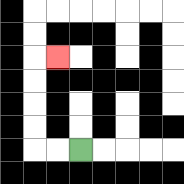{'start': '[3, 6]', 'end': '[2, 2]', 'path_directions': 'L,L,U,U,U,U,R', 'path_coordinates': '[[3, 6], [2, 6], [1, 6], [1, 5], [1, 4], [1, 3], [1, 2], [2, 2]]'}